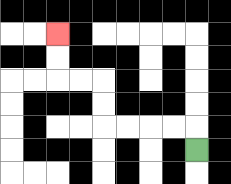{'start': '[8, 6]', 'end': '[2, 1]', 'path_directions': 'U,L,L,L,L,U,U,L,L,U,U', 'path_coordinates': '[[8, 6], [8, 5], [7, 5], [6, 5], [5, 5], [4, 5], [4, 4], [4, 3], [3, 3], [2, 3], [2, 2], [2, 1]]'}